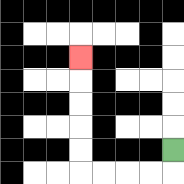{'start': '[7, 6]', 'end': '[3, 2]', 'path_directions': 'D,L,L,L,L,U,U,U,U,U', 'path_coordinates': '[[7, 6], [7, 7], [6, 7], [5, 7], [4, 7], [3, 7], [3, 6], [3, 5], [3, 4], [3, 3], [3, 2]]'}